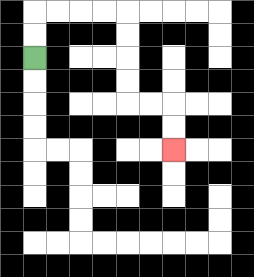{'start': '[1, 2]', 'end': '[7, 6]', 'path_directions': 'U,U,R,R,R,R,D,D,D,D,R,R,D,D', 'path_coordinates': '[[1, 2], [1, 1], [1, 0], [2, 0], [3, 0], [4, 0], [5, 0], [5, 1], [5, 2], [5, 3], [5, 4], [6, 4], [7, 4], [7, 5], [7, 6]]'}